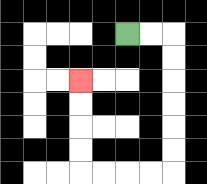{'start': '[5, 1]', 'end': '[3, 3]', 'path_directions': 'R,R,D,D,D,D,D,D,L,L,L,L,U,U,U,U', 'path_coordinates': '[[5, 1], [6, 1], [7, 1], [7, 2], [7, 3], [7, 4], [7, 5], [7, 6], [7, 7], [6, 7], [5, 7], [4, 7], [3, 7], [3, 6], [3, 5], [3, 4], [3, 3]]'}